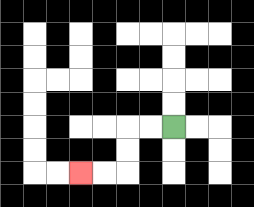{'start': '[7, 5]', 'end': '[3, 7]', 'path_directions': 'L,L,D,D,L,L', 'path_coordinates': '[[7, 5], [6, 5], [5, 5], [5, 6], [5, 7], [4, 7], [3, 7]]'}